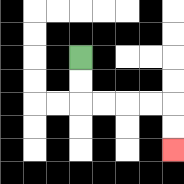{'start': '[3, 2]', 'end': '[7, 6]', 'path_directions': 'D,D,R,R,R,R,D,D', 'path_coordinates': '[[3, 2], [3, 3], [3, 4], [4, 4], [5, 4], [6, 4], [7, 4], [7, 5], [7, 6]]'}